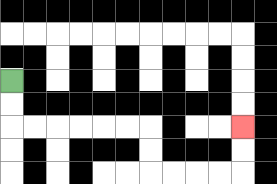{'start': '[0, 3]', 'end': '[10, 5]', 'path_directions': 'D,D,R,R,R,R,R,R,D,D,R,R,R,R,U,U', 'path_coordinates': '[[0, 3], [0, 4], [0, 5], [1, 5], [2, 5], [3, 5], [4, 5], [5, 5], [6, 5], [6, 6], [6, 7], [7, 7], [8, 7], [9, 7], [10, 7], [10, 6], [10, 5]]'}